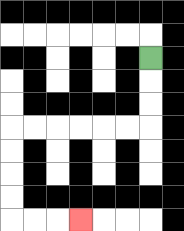{'start': '[6, 2]', 'end': '[3, 9]', 'path_directions': 'D,D,D,L,L,L,L,L,L,D,D,D,D,R,R,R', 'path_coordinates': '[[6, 2], [6, 3], [6, 4], [6, 5], [5, 5], [4, 5], [3, 5], [2, 5], [1, 5], [0, 5], [0, 6], [0, 7], [0, 8], [0, 9], [1, 9], [2, 9], [3, 9]]'}